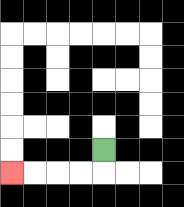{'start': '[4, 6]', 'end': '[0, 7]', 'path_directions': 'D,L,L,L,L', 'path_coordinates': '[[4, 6], [4, 7], [3, 7], [2, 7], [1, 7], [0, 7]]'}